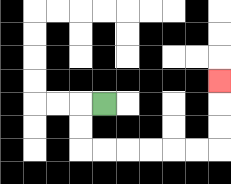{'start': '[4, 4]', 'end': '[9, 3]', 'path_directions': 'L,D,D,R,R,R,R,R,R,U,U,U', 'path_coordinates': '[[4, 4], [3, 4], [3, 5], [3, 6], [4, 6], [5, 6], [6, 6], [7, 6], [8, 6], [9, 6], [9, 5], [9, 4], [9, 3]]'}